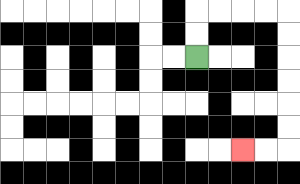{'start': '[8, 2]', 'end': '[10, 6]', 'path_directions': 'U,U,R,R,R,R,D,D,D,D,D,D,L,L', 'path_coordinates': '[[8, 2], [8, 1], [8, 0], [9, 0], [10, 0], [11, 0], [12, 0], [12, 1], [12, 2], [12, 3], [12, 4], [12, 5], [12, 6], [11, 6], [10, 6]]'}